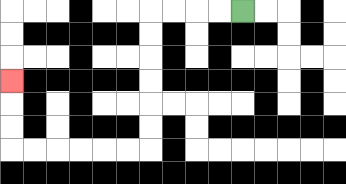{'start': '[10, 0]', 'end': '[0, 3]', 'path_directions': 'L,L,L,L,D,D,D,D,D,D,L,L,L,L,L,L,U,U,U', 'path_coordinates': '[[10, 0], [9, 0], [8, 0], [7, 0], [6, 0], [6, 1], [6, 2], [6, 3], [6, 4], [6, 5], [6, 6], [5, 6], [4, 6], [3, 6], [2, 6], [1, 6], [0, 6], [0, 5], [0, 4], [0, 3]]'}